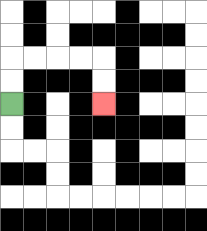{'start': '[0, 4]', 'end': '[4, 4]', 'path_directions': 'U,U,R,R,R,R,D,D', 'path_coordinates': '[[0, 4], [0, 3], [0, 2], [1, 2], [2, 2], [3, 2], [4, 2], [4, 3], [4, 4]]'}